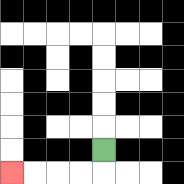{'start': '[4, 6]', 'end': '[0, 7]', 'path_directions': 'D,L,L,L,L', 'path_coordinates': '[[4, 6], [4, 7], [3, 7], [2, 7], [1, 7], [0, 7]]'}